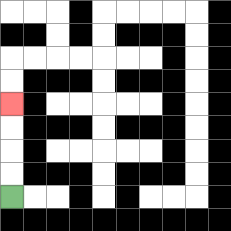{'start': '[0, 8]', 'end': '[0, 4]', 'path_directions': 'U,U,U,U', 'path_coordinates': '[[0, 8], [0, 7], [0, 6], [0, 5], [0, 4]]'}